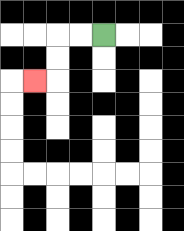{'start': '[4, 1]', 'end': '[1, 3]', 'path_directions': 'L,L,D,D,L', 'path_coordinates': '[[4, 1], [3, 1], [2, 1], [2, 2], [2, 3], [1, 3]]'}